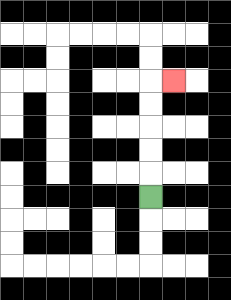{'start': '[6, 8]', 'end': '[7, 3]', 'path_directions': 'U,U,U,U,U,R', 'path_coordinates': '[[6, 8], [6, 7], [6, 6], [6, 5], [6, 4], [6, 3], [7, 3]]'}